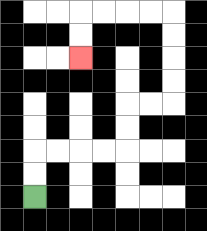{'start': '[1, 8]', 'end': '[3, 2]', 'path_directions': 'U,U,R,R,R,R,U,U,R,R,U,U,U,U,L,L,L,L,D,D', 'path_coordinates': '[[1, 8], [1, 7], [1, 6], [2, 6], [3, 6], [4, 6], [5, 6], [5, 5], [5, 4], [6, 4], [7, 4], [7, 3], [7, 2], [7, 1], [7, 0], [6, 0], [5, 0], [4, 0], [3, 0], [3, 1], [3, 2]]'}